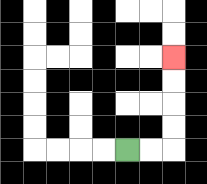{'start': '[5, 6]', 'end': '[7, 2]', 'path_directions': 'R,R,U,U,U,U', 'path_coordinates': '[[5, 6], [6, 6], [7, 6], [7, 5], [7, 4], [7, 3], [7, 2]]'}